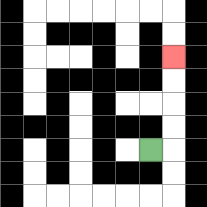{'start': '[6, 6]', 'end': '[7, 2]', 'path_directions': 'R,U,U,U,U', 'path_coordinates': '[[6, 6], [7, 6], [7, 5], [7, 4], [7, 3], [7, 2]]'}